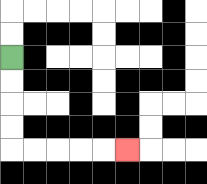{'start': '[0, 2]', 'end': '[5, 6]', 'path_directions': 'D,D,D,D,R,R,R,R,R', 'path_coordinates': '[[0, 2], [0, 3], [0, 4], [0, 5], [0, 6], [1, 6], [2, 6], [3, 6], [4, 6], [5, 6]]'}